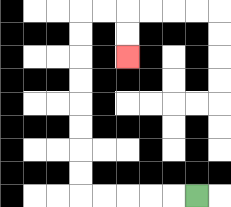{'start': '[8, 8]', 'end': '[5, 2]', 'path_directions': 'L,L,L,L,L,U,U,U,U,U,U,U,U,R,R,D,D', 'path_coordinates': '[[8, 8], [7, 8], [6, 8], [5, 8], [4, 8], [3, 8], [3, 7], [3, 6], [3, 5], [3, 4], [3, 3], [3, 2], [3, 1], [3, 0], [4, 0], [5, 0], [5, 1], [5, 2]]'}